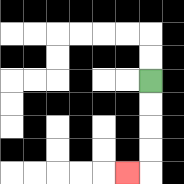{'start': '[6, 3]', 'end': '[5, 7]', 'path_directions': 'D,D,D,D,L', 'path_coordinates': '[[6, 3], [6, 4], [6, 5], [6, 6], [6, 7], [5, 7]]'}